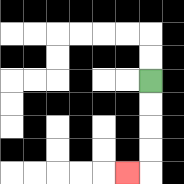{'start': '[6, 3]', 'end': '[5, 7]', 'path_directions': 'D,D,D,D,L', 'path_coordinates': '[[6, 3], [6, 4], [6, 5], [6, 6], [6, 7], [5, 7]]'}